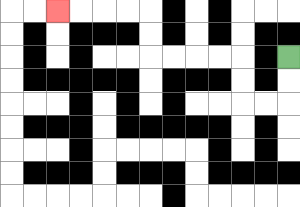{'start': '[12, 2]', 'end': '[2, 0]', 'path_directions': 'D,D,L,L,U,U,L,L,L,L,U,U,L,L,L,L', 'path_coordinates': '[[12, 2], [12, 3], [12, 4], [11, 4], [10, 4], [10, 3], [10, 2], [9, 2], [8, 2], [7, 2], [6, 2], [6, 1], [6, 0], [5, 0], [4, 0], [3, 0], [2, 0]]'}